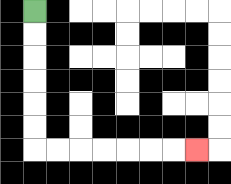{'start': '[1, 0]', 'end': '[8, 6]', 'path_directions': 'D,D,D,D,D,D,R,R,R,R,R,R,R', 'path_coordinates': '[[1, 0], [1, 1], [1, 2], [1, 3], [1, 4], [1, 5], [1, 6], [2, 6], [3, 6], [4, 6], [5, 6], [6, 6], [7, 6], [8, 6]]'}